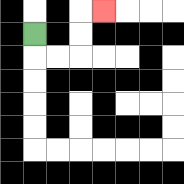{'start': '[1, 1]', 'end': '[4, 0]', 'path_directions': 'D,R,R,U,U,R', 'path_coordinates': '[[1, 1], [1, 2], [2, 2], [3, 2], [3, 1], [3, 0], [4, 0]]'}